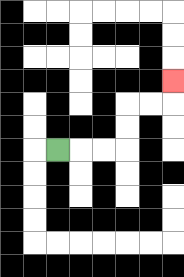{'start': '[2, 6]', 'end': '[7, 3]', 'path_directions': 'R,R,R,U,U,R,R,U', 'path_coordinates': '[[2, 6], [3, 6], [4, 6], [5, 6], [5, 5], [5, 4], [6, 4], [7, 4], [7, 3]]'}